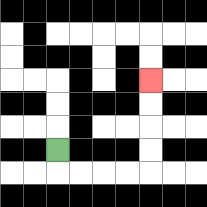{'start': '[2, 6]', 'end': '[6, 3]', 'path_directions': 'D,R,R,R,R,U,U,U,U', 'path_coordinates': '[[2, 6], [2, 7], [3, 7], [4, 7], [5, 7], [6, 7], [6, 6], [6, 5], [6, 4], [6, 3]]'}